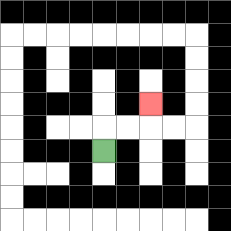{'start': '[4, 6]', 'end': '[6, 4]', 'path_directions': 'U,R,R,U', 'path_coordinates': '[[4, 6], [4, 5], [5, 5], [6, 5], [6, 4]]'}